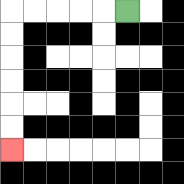{'start': '[5, 0]', 'end': '[0, 6]', 'path_directions': 'L,L,L,L,L,D,D,D,D,D,D', 'path_coordinates': '[[5, 0], [4, 0], [3, 0], [2, 0], [1, 0], [0, 0], [0, 1], [0, 2], [0, 3], [0, 4], [0, 5], [0, 6]]'}